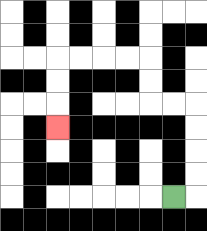{'start': '[7, 8]', 'end': '[2, 5]', 'path_directions': 'R,U,U,U,U,L,L,U,U,L,L,L,L,D,D,D', 'path_coordinates': '[[7, 8], [8, 8], [8, 7], [8, 6], [8, 5], [8, 4], [7, 4], [6, 4], [6, 3], [6, 2], [5, 2], [4, 2], [3, 2], [2, 2], [2, 3], [2, 4], [2, 5]]'}